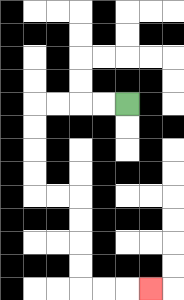{'start': '[5, 4]', 'end': '[6, 12]', 'path_directions': 'L,L,L,L,D,D,D,D,R,R,D,D,D,D,R,R,R', 'path_coordinates': '[[5, 4], [4, 4], [3, 4], [2, 4], [1, 4], [1, 5], [1, 6], [1, 7], [1, 8], [2, 8], [3, 8], [3, 9], [3, 10], [3, 11], [3, 12], [4, 12], [5, 12], [6, 12]]'}